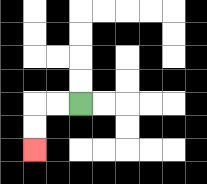{'start': '[3, 4]', 'end': '[1, 6]', 'path_directions': 'L,L,D,D', 'path_coordinates': '[[3, 4], [2, 4], [1, 4], [1, 5], [1, 6]]'}